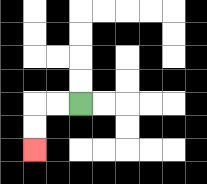{'start': '[3, 4]', 'end': '[1, 6]', 'path_directions': 'L,L,D,D', 'path_coordinates': '[[3, 4], [2, 4], [1, 4], [1, 5], [1, 6]]'}